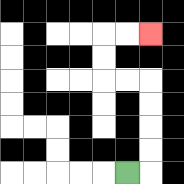{'start': '[5, 7]', 'end': '[6, 1]', 'path_directions': 'R,U,U,U,U,L,L,U,U,R,R', 'path_coordinates': '[[5, 7], [6, 7], [6, 6], [6, 5], [6, 4], [6, 3], [5, 3], [4, 3], [4, 2], [4, 1], [5, 1], [6, 1]]'}